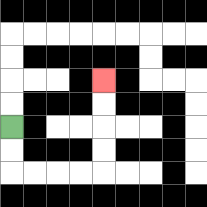{'start': '[0, 5]', 'end': '[4, 3]', 'path_directions': 'D,D,R,R,R,R,U,U,U,U', 'path_coordinates': '[[0, 5], [0, 6], [0, 7], [1, 7], [2, 7], [3, 7], [4, 7], [4, 6], [4, 5], [4, 4], [4, 3]]'}